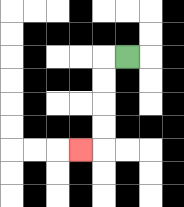{'start': '[5, 2]', 'end': '[3, 6]', 'path_directions': 'L,D,D,D,D,L', 'path_coordinates': '[[5, 2], [4, 2], [4, 3], [4, 4], [4, 5], [4, 6], [3, 6]]'}